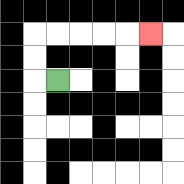{'start': '[2, 3]', 'end': '[6, 1]', 'path_directions': 'L,U,U,R,R,R,R,R', 'path_coordinates': '[[2, 3], [1, 3], [1, 2], [1, 1], [2, 1], [3, 1], [4, 1], [5, 1], [6, 1]]'}